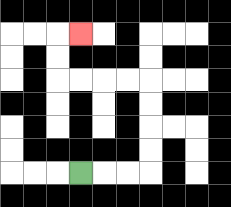{'start': '[3, 7]', 'end': '[3, 1]', 'path_directions': 'R,R,R,U,U,U,U,L,L,L,L,U,U,R', 'path_coordinates': '[[3, 7], [4, 7], [5, 7], [6, 7], [6, 6], [6, 5], [6, 4], [6, 3], [5, 3], [4, 3], [3, 3], [2, 3], [2, 2], [2, 1], [3, 1]]'}